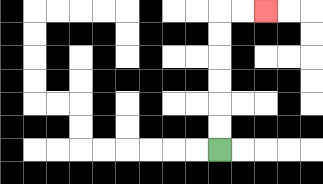{'start': '[9, 6]', 'end': '[11, 0]', 'path_directions': 'U,U,U,U,U,U,R,R', 'path_coordinates': '[[9, 6], [9, 5], [9, 4], [9, 3], [9, 2], [9, 1], [9, 0], [10, 0], [11, 0]]'}